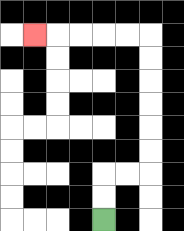{'start': '[4, 9]', 'end': '[1, 1]', 'path_directions': 'U,U,R,R,U,U,U,U,U,U,L,L,L,L,L', 'path_coordinates': '[[4, 9], [4, 8], [4, 7], [5, 7], [6, 7], [6, 6], [6, 5], [6, 4], [6, 3], [6, 2], [6, 1], [5, 1], [4, 1], [3, 1], [2, 1], [1, 1]]'}